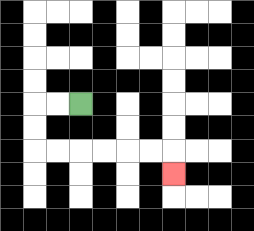{'start': '[3, 4]', 'end': '[7, 7]', 'path_directions': 'L,L,D,D,R,R,R,R,R,R,D', 'path_coordinates': '[[3, 4], [2, 4], [1, 4], [1, 5], [1, 6], [2, 6], [3, 6], [4, 6], [5, 6], [6, 6], [7, 6], [7, 7]]'}